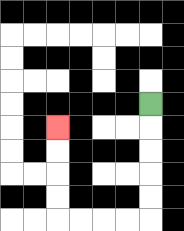{'start': '[6, 4]', 'end': '[2, 5]', 'path_directions': 'D,D,D,D,D,L,L,L,L,U,U,U,U', 'path_coordinates': '[[6, 4], [6, 5], [6, 6], [6, 7], [6, 8], [6, 9], [5, 9], [4, 9], [3, 9], [2, 9], [2, 8], [2, 7], [2, 6], [2, 5]]'}